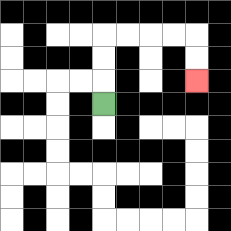{'start': '[4, 4]', 'end': '[8, 3]', 'path_directions': 'U,U,U,R,R,R,R,D,D', 'path_coordinates': '[[4, 4], [4, 3], [4, 2], [4, 1], [5, 1], [6, 1], [7, 1], [8, 1], [8, 2], [8, 3]]'}